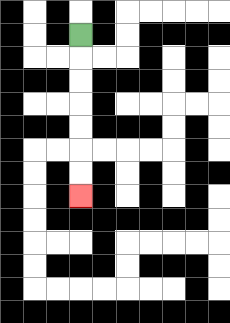{'start': '[3, 1]', 'end': '[3, 8]', 'path_directions': 'D,D,D,D,D,D,D', 'path_coordinates': '[[3, 1], [3, 2], [3, 3], [3, 4], [3, 5], [3, 6], [3, 7], [3, 8]]'}